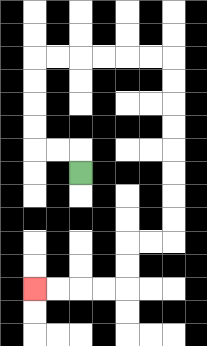{'start': '[3, 7]', 'end': '[1, 12]', 'path_directions': 'U,L,L,U,U,U,U,R,R,R,R,R,R,D,D,D,D,D,D,D,D,L,L,D,D,L,L,L,L', 'path_coordinates': '[[3, 7], [3, 6], [2, 6], [1, 6], [1, 5], [1, 4], [1, 3], [1, 2], [2, 2], [3, 2], [4, 2], [5, 2], [6, 2], [7, 2], [7, 3], [7, 4], [7, 5], [7, 6], [7, 7], [7, 8], [7, 9], [7, 10], [6, 10], [5, 10], [5, 11], [5, 12], [4, 12], [3, 12], [2, 12], [1, 12]]'}